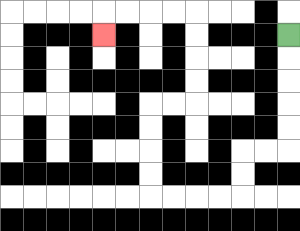{'start': '[12, 1]', 'end': '[4, 1]', 'path_directions': 'D,D,D,D,D,L,L,D,D,L,L,L,L,U,U,U,U,R,R,U,U,U,U,L,L,L,L,D', 'path_coordinates': '[[12, 1], [12, 2], [12, 3], [12, 4], [12, 5], [12, 6], [11, 6], [10, 6], [10, 7], [10, 8], [9, 8], [8, 8], [7, 8], [6, 8], [6, 7], [6, 6], [6, 5], [6, 4], [7, 4], [8, 4], [8, 3], [8, 2], [8, 1], [8, 0], [7, 0], [6, 0], [5, 0], [4, 0], [4, 1]]'}